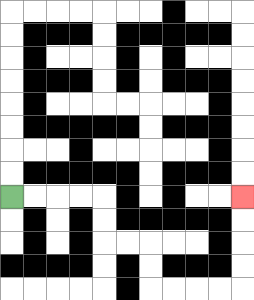{'start': '[0, 8]', 'end': '[10, 8]', 'path_directions': 'R,R,R,R,D,D,R,R,D,D,R,R,R,R,U,U,U,U', 'path_coordinates': '[[0, 8], [1, 8], [2, 8], [3, 8], [4, 8], [4, 9], [4, 10], [5, 10], [6, 10], [6, 11], [6, 12], [7, 12], [8, 12], [9, 12], [10, 12], [10, 11], [10, 10], [10, 9], [10, 8]]'}